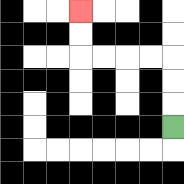{'start': '[7, 5]', 'end': '[3, 0]', 'path_directions': 'U,U,U,L,L,L,L,U,U', 'path_coordinates': '[[7, 5], [7, 4], [7, 3], [7, 2], [6, 2], [5, 2], [4, 2], [3, 2], [3, 1], [3, 0]]'}